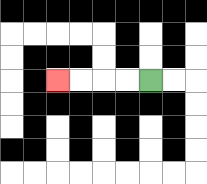{'start': '[6, 3]', 'end': '[2, 3]', 'path_directions': 'L,L,L,L', 'path_coordinates': '[[6, 3], [5, 3], [4, 3], [3, 3], [2, 3]]'}